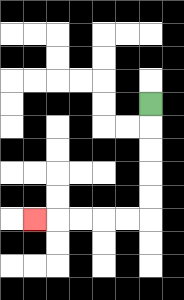{'start': '[6, 4]', 'end': '[1, 9]', 'path_directions': 'D,D,D,D,D,L,L,L,L,L', 'path_coordinates': '[[6, 4], [6, 5], [6, 6], [6, 7], [6, 8], [6, 9], [5, 9], [4, 9], [3, 9], [2, 9], [1, 9]]'}